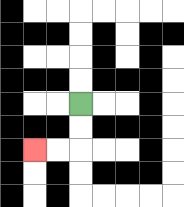{'start': '[3, 4]', 'end': '[1, 6]', 'path_directions': 'D,D,L,L', 'path_coordinates': '[[3, 4], [3, 5], [3, 6], [2, 6], [1, 6]]'}